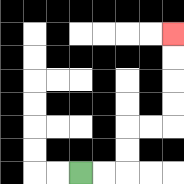{'start': '[3, 7]', 'end': '[7, 1]', 'path_directions': 'R,R,U,U,R,R,U,U,U,U', 'path_coordinates': '[[3, 7], [4, 7], [5, 7], [5, 6], [5, 5], [6, 5], [7, 5], [7, 4], [7, 3], [7, 2], [7, 1]]'}